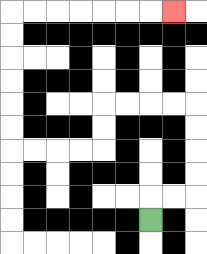{'start': '[6, 9]', 'end': '[7, 0]', 'path_directions': 'U,R,R,U,U,U,U,L,L,L,L,D,D,L,L,L,L,U,U,U,U,U,U,R,R,R,R,R,R,R', 'path_coordinates': '[[6, 9], [6, 8], [7, 8], [8, 8], [8, 7], [8, 6], [8, 5], [8, 4], [7, 4], [6, 4], [5, 4], [4, 4], [4, 5], [4, 6], [3, 6], [2, 6], [1, 6], [0, 6], [0, 5], [0, 4], [0, 3], [0, 2], [0, 1], [0, 0], [1, 0], [2, 0], [3, 0], [4, 0], [5, 0], [6, 0], [7, 0]]'}